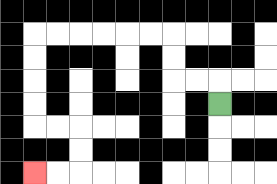{'start': '[9, 4]', 'end': '[1, 7]', 'path_directions': 'U,L,L,U,U,L,L,L,L,L,L,D,D,D,D,R,R,D,D,L,L', 'path_coordinates': '[[9, 4], [9, 3], [8, 3], [7, 3], [7, 2], [7, 1], [6, 1], [5, 1], [4, 1], [3, 1], [2, 1], [1, 1], [1, 2], [1, 3], [1, 4], [1, 5], [2, 5], [3, 5], [3, 6], [3, 7], [2, 7], [1, 7]]'}